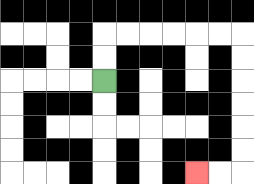{'start': '[4, 3]', 'end': '[8, 7]', 'path_directions': 'U,U,R,R,R,R,R,R,D,D,D,D,D,D,L,L', 'path_coordinates': '[[4, 3], [4, 2], [4, 1], [5, 1], [6, 1], [7, 1], [8, 1], [9, 1], [10, 1], [10, 2], [10, 3], [10, 4], [10, 5], [10, 6], [10, 7], [9, 7], [8, 7]]'}